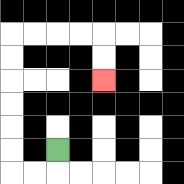{'start': '[2, 6]', 'end': '[4, 3]', 'path_directions': 'D,L,L,U,U,U,U,U,U,R,R,R,R,D,D', 'path_coordinates': '[[2, 6], [2, 7], [1, 7], [0, 7], [0, 6], [0, 5], [0, 4], [0, 3], [0, 2], [0, 1], [1, 1], [2, 1], [3, 1], [4, 1], [4, 2], [4, 3]]'}